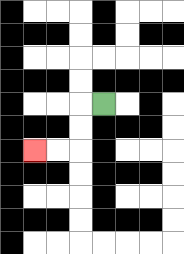{'start': '[4, 4]', 'end': '[1, 6]', 'path_directions': 'L,D,D,L,L', 'path_coordinates': '[[4, 4], [3, 4], [3, 5], [3, 6], [2, 6], [1, 6]]'}